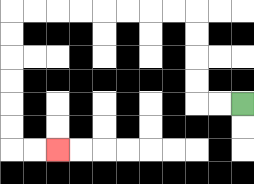{'start': '[10, 4]', 'end': '[2, 6]', 'path_directions': 'L,L,U,U,U,U,L,L,L,L,L,L,L,L,D,D,D,D,D,D,R,R', 'path_coordinates': '[[10, 4], [9, 4], [8, 4], [8, 3], [8, 2], [8, 1], [8, 0], [7, 0], [6, 0], [5, 0], [4, 0], [3, 0], [2, 0], [1, 0], [0, 0], [0, 1], [0, 2], [0, 3], [0, 4], [0, 5], [0, 6], [1, 6], [2, 6]]'}